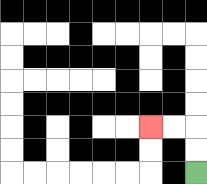{'start': '[8, 7]', 'end': '[6, 5]', 'path_directions': 'U,U,L,L', 'path_coordinates': '[[8, 7], [8, 6], [8, 5], [7, 5], [6, 5]]'}